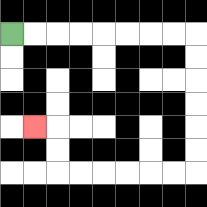{'start': '[0, 1]', 'end': '[1, 5]', 'path_directions': 'R,R,R,R,R,R,R,R,D,D,D,D,D,D,L,L,L,L,L,L,U,U,L', 'path_coordinates': '[[0, 1], [1, 1], [2, 1], [3, 1], [4, 1], [5, 1], [6, 1], [7, 1], [8, 1], [8, 2], [8, 3], [8, 4], [8, 5], [8, 6], [8, 7], [7, 7], [6, 7], [5, 7], [4, 7], [3, 7], [2, 7], [2, 6], [2, 5], [1, 5]]'}